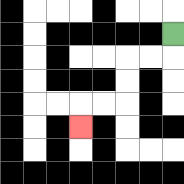{'start': '[7, 1]', 'end': '[3, 5]', 'path_directions': 'D,L,L,D,D,L,L,D', 'path_coordinates': '[[7, 1], [7, 2], [6, 2], [5, 2], [5, 3], [5, 4], [4, 4], [3, 4], [3, 5]]'}